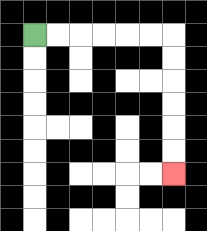{'start': '[1, 1]', 'end': '[7, 7]', 'path_directions': 'R,R,R,R,R,R,D,D,D,D,D,D', 'path_coordinates': '[[1, 1], [2, 1], [3, 1], [4, 1], [5, 1], [6, 1], [7, 1], [7, 2], [7, 3], [7, 4], [7, 5], [7, 6], [7, 7]]'}